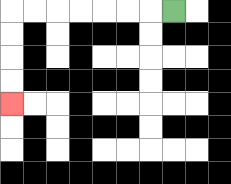{'start': '[7, 0]', 'end': '[0, 4]', 'path_directions': 'L,L,L,L,L,L,L,D,D,D,D', 'path_coordinates': '[[7, 0], [6, 0], [5, 0], [4, 0], [3, 0], [2, 0], [1, 0], [0, 0], [0, 1], [0, 2], [0, 3], [0, 4]]'}